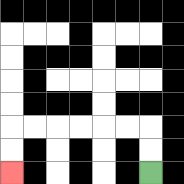{'start': '[6, 7]', 'end': '[0, 7]', 'path_directions': 'U,U,L,L,L,L,L,L,D,D', 'path_coordinates': '[[6, 7], [6, 6], [6, 5], [5, 5], [4, 5], [3, 5], [2, 5], [1, 5], [0, 5], [0, 6], [0, 7]]'}